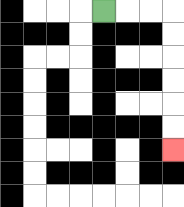{'start': '[4, 0]', 'end': '[7, 6]', 'path_directions': 'R,R,R,D,D,D,D,D,D', 'path_coordinates': '[[4, 0], [5, 0], [6, 0], [7, 0], [7, 1], [7, 2], [7, 3], [7, 4], [7, 5], [7, 6]]'}